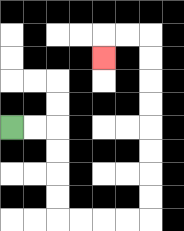{'start': '[0, 5]', 'end': '[4, 2]', 'path_directions': 'R,R,D,D,D,D,R,R,R,R,U,U,U,U,U,U,U,U,L,L,D', 'path_coordinates': '[[0, 5], [1, 5], [2, 5], [2, 6], [2, 7], [2, 8], [2, 9], [3, 9], [4, 9], [5, 9], [6, 9], [6, 8], [6, 7], [6, 6], [6, 5], [6, 4], [6, 3], [6, 2], [6, 1], [5, 1], [4, 1], [4, 2]]'}